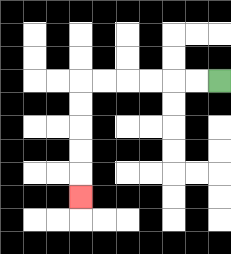{'start': '[9, 3]', 'end': '[3, 8]', 'path_directions': 'L,L,L,L,L,L,D,D,D,D,D', 'path_coordinates': '[[9, 3], [8, 3], [7, 3], [6, 3], [5, 3], [4, 3], [3, 3], [3, 4], [3, 5], [3, 6], [3, 7], [3, 8]]'}